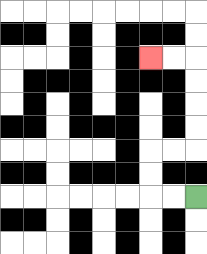{'start': '[8, 8]', 'end': '[6, 2]', 'path_directions': 'L,L,U,U,R,R,U,U,U,U,L,L', 'path_coordinates': '[[8, 8], [7, 8], [6, 8], [6, 7], [6, 6], [7, 6], [8, 6], [8, 5], [8, 4], [8, 3], [8, 2], [7, 2], [6, 2]]'}